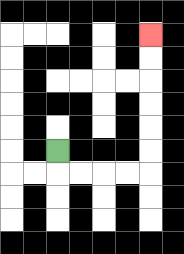{'start': '[2, 6]', 'end': '[6, 1]', 'path_directions': 'D,R,R,R,R,U,U,U,U,U,U', 'path_coordinates': '[[2, 6], [2, 7], [3, 7], [4, 7], [5, 7], [6, 7], [6, 6], [6, 5], [6, 4], [6, 3], [6, 2], [6, 1]]'}